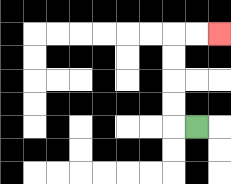{'start': '[8, 5]', 'end': '[9, 1]', 'path_directions': 'L,U,U,U,U,R,R', 'path_coordinates': '[[8, 5], [7, 5], [7, 4], [7, 3], [7, 2], [7, 1], [8, 1], [9, 1]]'}